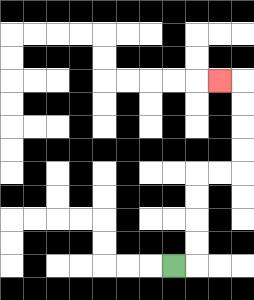{'start': '[7, 11]', 'end': '[9, 3]', 'path_directions': 'R,U,U,U,U,R,R,U,U,U,U,L', 'path_coordinates': '[[7, 11], [8, 11], [8, 10], [8, 9], [8, 8], [8, 7], [9, 7], [10, 7], [10, 6], [10, 5], [10, 4], [10, 3], [9, 3]]'}